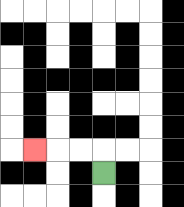{'start': '[4, 7]', 'end': '[1, 6]', 'path_directions': 'U,L,L,L', 'path_coordinates': '[[4, 7], [4, 6], [3, 6], [2, 6], [1, 6]]'}